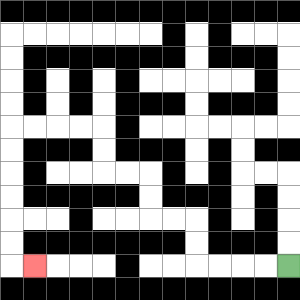{'start': '[12, 11]', 'end': '[1, 11]', 'path_directions': 'L,L,L,L,U,U,L,L,U,U,L,L,U,U,L,L,L,L,D,D,D,D,D,D,R', 'path_coordinates': '[[12, 11], [11, 11], [10, 11], [9, 11], [8, 11], [8, 10], [8, 9], [7, 9], [6, 9], [6, 8], [6, 7], [5, 7], [4, 7], [4, 6], [4, 5], [3, 5], [2, 5], [1, 5], [0, 5], [0, 6], [0, 7], [0, 8], [0, 9], [0, 10], [0, 11], [1, 11]]'}